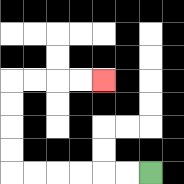{'start': '[6, 7]', 'end': '[4, 3]', 'path_directions': 'L,L,L,L,L,L,U,U,U,U,R,R,R,R', 'path_coordinates': '[[6, 7], [5, 7], [4, 7], [3, 7], [2, 7], [1, 7], [0, 7], [0, 6], [0, 5], [0, 4], [0, 3], [1, 3], [2, 3], [3, 3], [4, 3]]'}